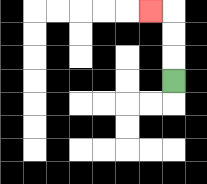{'start': '[7, 3]', 'end': '[6, 0]', 'path_directions': 'U,U,U,L', 'path_coordinates': '[[7, 3], [7, 2], [7, 1], [7, 0], [6, 0]]'}